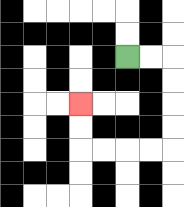{'start': '[5, 2]', 'end': '[3, 4]', 'path_directions': 'R,R,D,D,D,D,L,L,L,L,U,U', 'path_coordinates': '[[5, 2], [6, 2], [7, 2], [7, 3], [7, 4], [7, 5], [7, 6], [6, 6], [5, 6], [4, 6], [3, 6], [3, 5], [3, 4]]'}